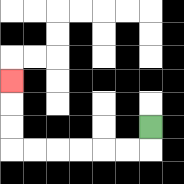{'start': '[6, 5]', 'end': '[0, 3]', 'path_directions': 'D,L,L,L,L,L,L,U,U,U', 'path_coordinates': '[[6, 5], [6, 6], [5, 6], [4, 6], [3, 6], [2, 6], [1, 6], [0, 6], [0, 5], [0, 4], [0, 3]]'}